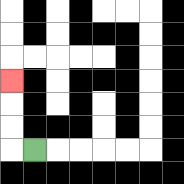{'start': '[1, 6]', 'end': '[0, 3]', 'path_directions': 'L,U,U,U', 'path_coordinates': '[[1, 6], [0, 6], [0, 5], [0, 4], [0, 3]]'}